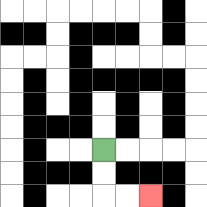{'start': '[4, 6]', 'end': '[6, 8]', 'path_directions': 'D,D,R,R', 'path_coordinates': '[[4, 6], [4, 7], [4, 8], [5, 8], [6, 8]]'}